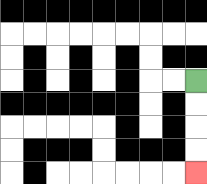{'start': '[8, 3]', 'end': '[8, 7]', 'path_directions': 'D,D,D,D', 'path_coordinates': '[[8, 3], [8, 4], [8, 5], [8, 6], [8, 7]]'}